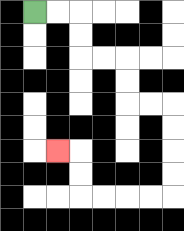{'start': '[1, 0]', 'end': '[2, 6]', 'path_directions': 'R,R,D,D,R,R,D,D,R,R,D,D,D,D,L,L,L,L,U,U,L', 'path_coordinates': '[[1, 0], [2, 0], [3, 0], [3, 1], [3, 2], [4, 2], [5, 2], [5, 3], [5, 4], [6, 4], [7, 4], [7, 5], [7, 6], [7, 7], [7, 8], [6, 8], [5, 8], [4, 8], [3, 8], [3, 7], [3, 6], [2, 6]]'}